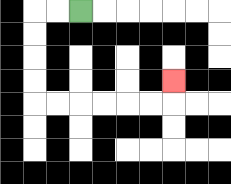{'start': '[3, 0]', 'end': '[7, 3]', 'path_directions': 'L,L,D,D,D,D,R,R,R,R,R,R,U', 'path_coordinates': '[[3, 0], [2, 0], [1, 0], [1, 1], [1, 2], [1, 3], [1, 4], [2, 4], [3, 4], [4, 4], [5, 4], [6, 4], [7, 4], [7, 3]]'}